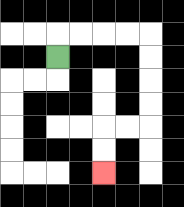{'start': '[2, 2]', 'end': '[4, 7]', 'path_directions': 'U,R,R,R,R,D,D,D,D,L,L,D,D', 'path_coordinates': '[[2, 2], [2, 1], [3, 1], [4, 1], [5, 1], [6, 1], [6, 2], [6, 3], [6, 4], [6, 5], [5, 5], [4, 5], [4, 6], [4, 7]]'}